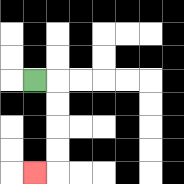{'start': '[1, 3]', 'end': '[1, 7]', 'path_directions': 'R,D,D,D,D,L', 'path_coordinates': '[[1, 3], [2, 3], [2, 4], [2, 5], [2, 6], [2, 7], [1, 7]]'}